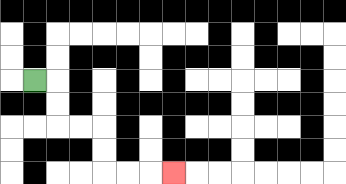{'start': '[1, 3]', 'end': '[7, 7]', 'path_directions': 'R,D,D,R,R,D,D,R,R,R', 'path_coordinates': '[[1, 3], [2, 3], [2, 4], [2, 5], [3, 5], [4, 5], [4, 6], [4, 7], [5, 7], [6, 7], [7, 7]]'}